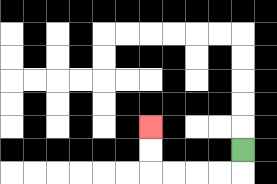{'start': '[10, 6]', 'end': '[6, 5]', 'path_directions': 'D,L,L,L,L,U,U', 'path_coordinates': '[[10, 6], [10, 7], [9, 7], [8, 7], [7, 7], [6, 7], [6, 6], [6, 5]]'}